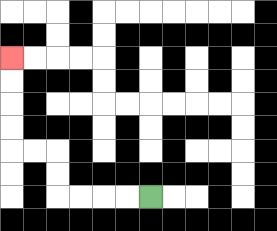{'start': '[6, 8]', 'end': '[0, 2]', 'path_directions': 'L,L,L,L,U,U,L,L,U,U,U,U', 'path_coordinates': '[[6, 8], [5, 8], [4, 8], [3, 8], [2, 8], [2, 7], [2, 6], [1, 6], [0, 6], [0, 5], [0, 4], [0, 3], [0, 2]]'}